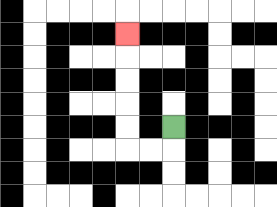{'start': '[7, 5]', 'end': '[5, 1]', 'path_directions': 'D,L,L,U,U,U,U,U', 'path_coordinates': '[[7, 5], [7, 6], [6, 6], [5, 6], [5, 5], [5, 4], [5, 3], [5, 2], [5, 1]]'}